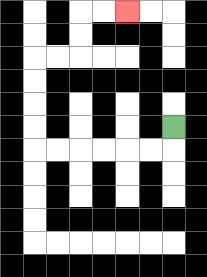{'start': '[7, 5]', 'end': '[5, 0]', 'path_directions': 'D,L,L,L,L,L,L,U,U,U,U,R,R,U,U,R,R', 'path_coordinates': '[[7, 5], [7, 6], [6, 6], [5, 6], [4, 6], [3, 6], [2, 6], [1, 6], [1, 5], [1, 4], [1, 3], [1, 2], [2, 2], [3, 2], [3, 1], [3, 0], [4, 0], [5, 0]]'}